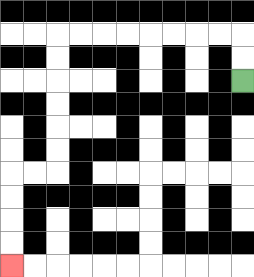{'start': '[10, 3]', 'end': '[0, 11]', 'path_directions': 'U,U,L,L,L,L,L,L,L,L,D,D,D,D,D,D,L,L,D,D,D,D', 'path_coordinates': '[[10, 3], [10, 2], [10, 1], [9, 1], [8, 1], [7, 1], [6, 1], [5, 1], [4, 1], [3, 1], [2, 1], [2, 2], [2, 3], [2, 4], [2, 5], [2, 6], [2, 7], [1, 7], [0, 7], [0, 8], [0, 9], [0, 10], [0, 11]]'}